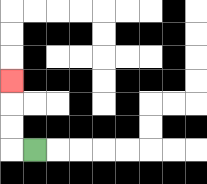{'start': '[1, 6]', 'end': '[0, 3]', 'path_directions': 'L,U,U,U', 'path_coordinates': '[[1, 6], [0, 6], [0, 5], [0, 4], [0, 3]]'}